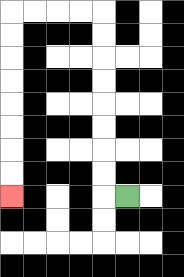{'start': '[5, 8]', 'end': '[0, 8]', 'path_directions': 'L,U,U,U,U,U,U,U,U,L,L,L,L,D,D,D,D,D,D,D,D', 'path_coordinates': '[[5, 8], [4, 8], [4, 7], [4, 6], [4, 5], [4, 4], [4, 3], [4, 2], [4, 1], [4, 0], [3, 0], [2, 0], [1, 0], [0, 0], [0, 1], [0, 2], [0, 3], [0, 4], [0, 5], [0, 6], [0, 7], [0, 8]]'}